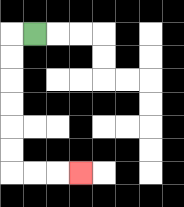{'start': '[1, 1]', 'end': '[3, 7]', 'path_directions': 'L,D,D,D,D,D,D,R,R,R', 'path_coordinates': '[[1, 1], [0, 1], [0, 2], [0, 3], [0, 4], [0, 5], [0, 6], [0, 7], [1, 7], [2, 7], [3, 7]]'}